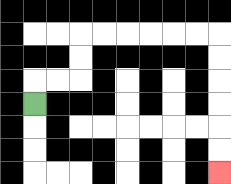{'start': '[1, 4]', 'end': '[9, 7]', 'path_directions': 'U,R,R,U,U,R,R,R,R,R,R,D,D,D,D,D,D', 'path_coordinates': '[[1, 4], [1, 3], [2, 3], [3, 3], [3, 2], [3, 1], [4, 1], [5, 1], [6, 1], [7, 1], [8, 1], [9, 1], [9, 2], [9, 3], [9, 4], [9, 5], [9, 6], [9, 7]]'}